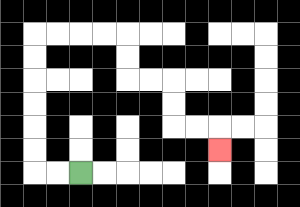{'start': '[3, 7]', 'end': '[9, 6]', 'path_directions': 'L,L,U,U,U,U,U,U,R,R,R,R,D,D,R,R,D,D,R,R,D', 'path_coordinates': '[[3, 7], [2, 7], [1, 7], [1, 6], [1, 5], [1, 4], [1, 3], [1, 2], [1, 1], [2, 1], [3, 1], [4, 1], [5, 1], [5, 2], [5, 3], [6, 3], [7, 3], [7, 4], [7, 5], [8, 5], [9, 5], [9, 6]]'}